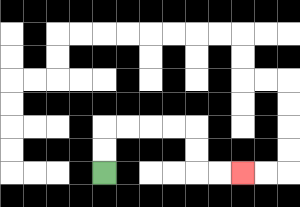{'start': '[4, 7]', 'end': '[10, 7]', 'path_directions': 'U,U,R,R,R,R,D,D,R,R', 'path_coordinates': '[[4, 7], [4, 6], [4, 5], [5, 5], [6, 5], [7, 5], [8, 5], [8, 6], [8, 7], [9, 7], [10, 7]]'}